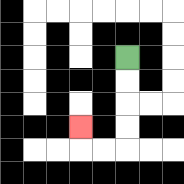{'start': '[5, 2]', 'end': '[3, 5]', 'path_directions': 'D,D,D,D,L,L,U', 'path_coordinates': '[[5, 2], [5, 3], [5, 4], [5, 5], [5, 6], [4, 6], [3, 6], [3, 5]]'}